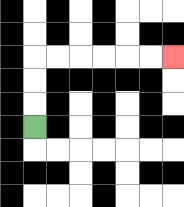{'start': '[1, 5]', 'end': '[7, 2]', 'path_directions': 'U,U,U,R,R,R,R,R,R', 'path_coordinates': '[[1, 5], [1, 4], [1, 3], [1, 2], [2, 2], [3, 2], [4, 2], [5, 2], [6, 2], [7, 2]]'}